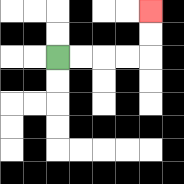{'start': '[2, 2]', 'end': '[6, 0]', 'path_directions': 'R,R,R,R,U,U', 'path_coordinates': '[[2, 2], [3, 2], [4, 2], [5, 2], [6, 2], [6, 1], [6, 0]]'}